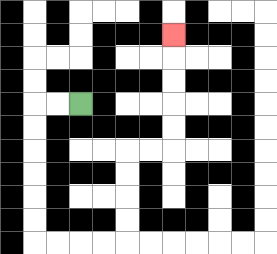{'start': '[3, 4]', 'end': '[7, 1]', 'path_directions': 'L,L,D,D,D,D,D,D,R,R,R,R,U,U,U,U,R,R,U,U,U,U,U', 'path_coordinates': '[[3, 4], [2, 4], [1, 4], [1, 5], [1, 6], [1, 7], [1, 8], [1, 9], [1, 10], [2, 10], [3, 10], [4, 10], [5, 10], [5, 9], [5, 8], [5, 7], [5, 6], [6, 6], [7, 6], [7, 5], [7, 4], [7, 3], [7, 2], [7, 1]]'}